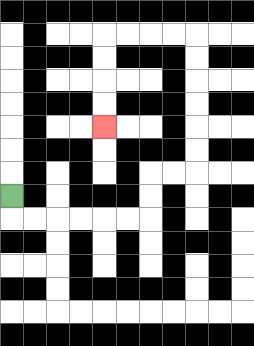{'start': '[0, 8]', 'end': '[4, 5]', 'path_directions': 'D,R,R,R,R,R,R,U,U,R,R,U,U,U,U,U,U,L,L,L,L,D,D,D,D', 'path_coordinates': '[[0, 8], [0, 9], [1, 9], [2, 9], [3, 9], [4, 9], [5, 9], [6, 9], [6, 8], [6, 7], [7, 7], [8, 7], [8, 6], [8, 5], [8, 4], [8, 3], [8, 2], [8, 1], [7, 1], [6, 1], [5, 1], [4, 1], [4, 2], [4, 3], [4, 4], [4, 5]]'}